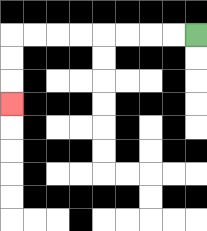{'start': '[8, 1]', 'end': '[0, 4]', 'path_directions': 'L,L,L,L,L,L,L,L,D,D,D', 'path_coordinates': '[[8, 1], [7, 1], [6, 1], [5, 1], [4, 1], [3, 1], [2, 1], [1, 1], [0, 1], [0, 2], [0, 3], [0, 4]]'}